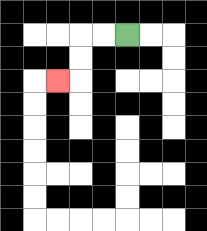{'start': '[5, 1]', 'end': '[2, 3]', 'path_directions': 'L,L,D,D,L', 'path_coordinates': '[[5, 1], [4, 1], [3, 1], [3, 2], [3, 3], [2, 3]]'}